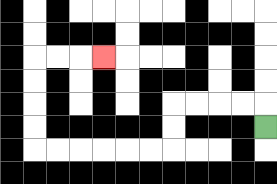{'start': '[11, 5]', 'end': '[4, 2]', 'path_directions': 'U,L,L,L,L,D,D,L,L,L,L,L,L,U,U,U,U,R,R,R', 'path_coordinates': '[[11, 5], [11, 4], [10, 4], [9, 4], [8, 4], [7, 4], [7, 5], [7, 6], [6, 6], [5, 6], [4, 6], [3, 6], [2, 6], [1, 6], [1, 5], [1, 4], [1, 3], [1, 2], [2, 2], [3, 2], [4, 2]]'}